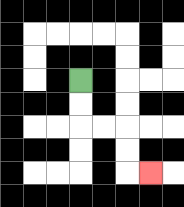{'start': '[3, 3]', 'end': '[6, 7]', 'path_directions': 'D,D,R,R,D,D,R', 'path_coordinates': '[[3, 3], [3, 4], [3, 5], [4, 5], [5, 5], [5, 6], [5, 7], [6, 7]]'}